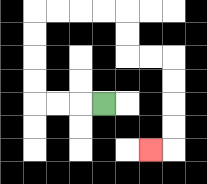{'start': '[4, 4]', 'end': '[6, 6]', 'path_directions': 'L,L,L,U,U,U,U,R,R,R,R,D,D,R,R,D,D,D,D,L', 'path_coordinates': '[[4, 4], [3, 4], [2, 4], [1, 4], [1, 3], [1, 2], [1, 1], [1, 0], [2, 0], [3, 0], [4, 0], [5, 0], [5, 1], [5, 2], [6, 2], [7, 2], [7, 3], [7, 4], [7, 5], [7, 6], [6, 6]]'}